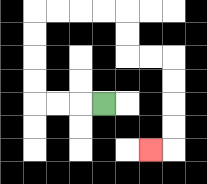{'start': '[4, 4]', 'end': '[6, 6]', 'path_directions': 'L,L,L,U,U,U,U,R,R,R,R,D,D,R,R,D,D,D,D,L', 'path_coordinates': '[[4, 4], [3, 4], [2, 4], [1, 4], [1, 3], [1, 2], [1, 1], [1, 0], [2, 0], [3, 0], [4, 0], [5, 0], [5, 1], [5, 2], [6, 2], [7, 2], [7, 3], [7, 4], [7, 5], [7, 6], [6, 6]]'}